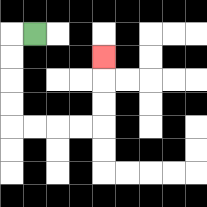{'start': '[1, 1]', 'end': '[4, 2]', 'path_directions': 'L,D,D,D,D,R,R,R,R,U,U,U', 'path_coordinates': '[[1, 1], [0, 1], [0, 2], [0, 3], [0, 4], [0, 5], [1, 5], [2, 5], [3, 5], [4, 5], [4, 4], [4, 3], [4, 2]]'}